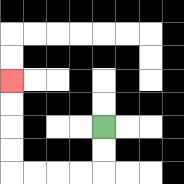{'start': '[4, 5]', 'end': '[0, 3]', 'path_directions': 'D,D,L,L,L,L,U,U,U,U', 'path_coordinates': '[[4, 5], [4, 6], [4, 7], [3, 7], [2, 7], [1, 7], [0, 7], [0, 6], [0, 5], [0, 4], [0, 3]]'}